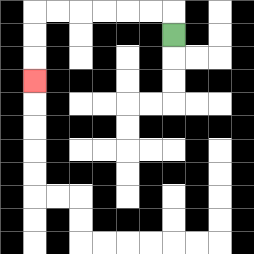{'start': '[7, 1]', 'end': '[1, 3]', 'path_directions': 'U,L,L,L,L,L,L,D,D,D', 'path_coordinates': '[[7, 1], [7, 0], [6, 0], [5, 0], [4, 0], [3, 0], [2, 0], [1, 0], [1, 1], [1, 2], [1, 3]]'}